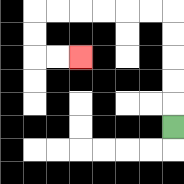{'start': '[7, 5]', 'end': '[3, 2]', 'path_directions': 'U,U,U,U,U,L,L,L,L,L,L,D,D,R,R', 'path_coordinates': '[[7, 5], [7, 4], [7, 3], [7, 2], [7, 1], [7, 0], [6, 0], [5, 0], [4, 0], [3, 0], [2, 0], [1, 0], [1, 1], [1, 2], [2, 2], [3, 2]]'}